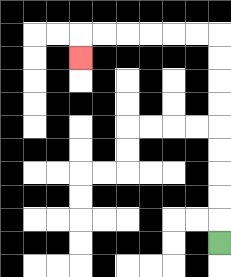{'start': '[9, 10]', 'end': '[3, 2]', 'path_directions': 'U,U,U,U,U,U,U,U,U,L,L,L,L,L,L,D', 'path_coordinates': '[[9, 10], [9, 9], [9, 8], [9, 7], [9, 6], [9, 5], [9, 4], [9, 3], [9, 2], [9, 1], [8, 1], [7, 1], [6, 1], [5, 1], [4, 1], [3, 1], [3, 2]]'}